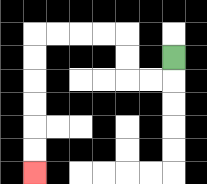{'start': '[7, 2]', 'end': '[1, 7]', 'path_directions': 'D,L,L,U,U,L,L,L,L,D,D,D,D,D,D', 'path_coordinates': '[[7, 2], [7, 3], [6, 3], [5, 3], [5, 2], [5, 1], [4, 1], [3, 1], [2, 1], [1, 1], [1, 2], [1, 3], [1, 4], [1, 5], [1, 6], [1, 7]]'}